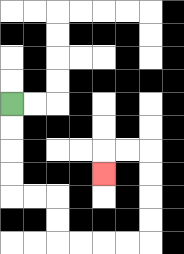{'start': '[0, 4]', 'end': '[4, 7]', 'path_directions': 'D,D,D,D,R,R,D,D,R,R,R,R,U,U,U,U,L,L,D', 'path_coordinates': '[[0, 4], [0, 5], [0, 6], [0, 7], [0, 8], [1, 8], [2, 8], [2, 9], [2, 10], [3, 10], [4, 10], [5, 10], [6, 10], [6, 9], [6, 8], [6, 7], [6, 6], [5, 6], [4, 6], [4, 7]]'}